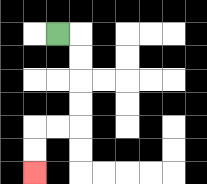{'start': '[2, 1]', 'end': '[1, 7]', 'path_directions': 'R,D,D,D,D,L,L,D,D', 'path_coordinates': '[[2, 1], [3, 1], [3, 2], [3, 3], [3, 4], [3, 5], [2, 5], [1, 5], [1, 6], [1, 7]]'}